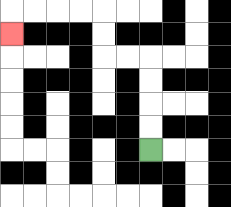{'start': '[6, 6]', 'end': '[0, 1]', 'path_directions': 'U,U,U,U,L,L,U,U,L,L,L,L,D', 'path_coordinates': '[[6, 6], [6, 5], [6, 4], [6, 3], [6, 2], [5, 2], [4, 2], [4, 1], [4, 0], [3, 0], [2, 0], [1, 0], [0, 0], [0, 1]]'}